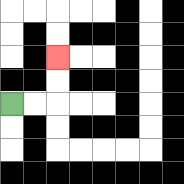{'start': '[0, 4]', 'end': '[2, 2]', 'path_directions': 'R,R,U,U', 'path_coordinates': '[[0, 4], [1, 4], [2, 4], [2, 3], [2, 2]]'}